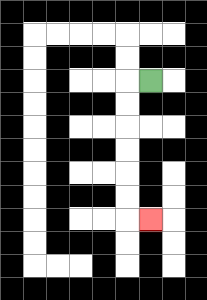{'start': '[6, 3]', 'end': '[6, 9]', 'path_directions': 'L,D,D,D,D,D,D,R', 'path_coordinates': '[[6, 3], [5, 3], [5, 4], [5, 5], [5, 6], [5, 7], [5, 8], [5, 9], [6, 9]]'}